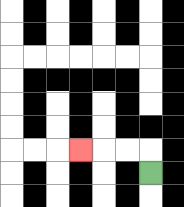{'start': '[6, 7]', 'end': '[3, 6]', 'path_directions': 'U,L,L,L', 'path_coordinates': '[[6, 7], [6, 6], [5, 6], [4, 6], [3, 6]]'}